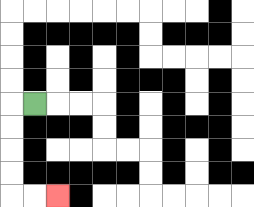{'start': '[1, 4]', 'end': '[2, 8]', 'path_directions': 'L,D,D,D,D,R,R', 'path_coordinates': '[[1, 4], [0, 4], [0, 5], [0, 6], [0, 7], [0, 8], [1, 8], [2, 8]]'}